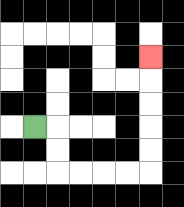{'start': '[1, 5]', 'end': '[6, 2]', 'path_directions': 'R,D,D,R,R,R,R,U,U,U,U,U', 'path_coordinates': '[[1, 5], [2, 5], [2, 6], [2, 7], [3, 7], [4, 7], [5, 7], [6, 7], [6, 6], [6, 5], [6, 4], [6, 3], [6, 2]]'}